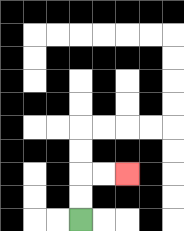{'start': '[3, 9]', 'end': '[5, 7]', 'path_directions': 'U,U,R,R', 'path_coordinates': '[[3, 9], [3, 8], [3, 7], [4, 7], [5, 7]]'}